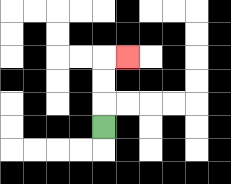{'start': '[4, 5]', 'end': '[5, 2]', 'path_directions': 'U,U,U,R', 'path_coordinates': '[[4, 5], [4, 4], [4, 3], [4, 2], [5, 2]]'}